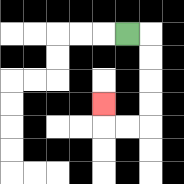{'start': '[5, 1]', 'end': '[4, 4]', 'path_directions': 'R,D,D,D,D,L,L,U', 'path_coordinates': '[[5, 1], [6, 1], [6, 2], [6, 3], [6, 4], [6, 5], [5, 5], [4, 5], [4, 4]]'}